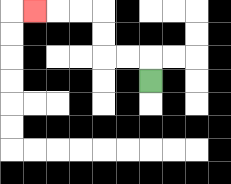{'start': '[6, 3]', 'end': '[1, 0]', 'path_directions': 'U,L,L,U,U,L,L,L', 'path_coordinates': '[[6, 3], [6, 2], [5, 2], [4, 2], [4, 1], [4, 0], [3, 0], [2, 0], [1, 0]]'}